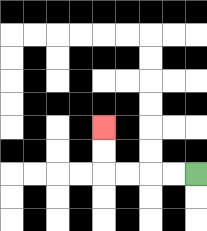{'start': '[8, 7]', 'end': '[4, 5]', 'path_directions': 'L,L,L,L,U,U', 'path_coordinates': '[[8, 7], [7, 7], [6, 7], [5, 7], [4, 7], [4, 6], [4, 5]]'}